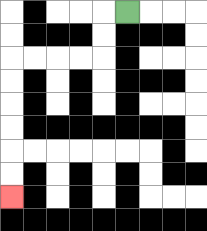{'start': '[5, 0]', 'end': '[0, 8]', 'path_directions': 'L,D,D,L,L,L,L,D,D,D,D,D,D', 'path_coordinates': '[[5, 0], [4, 0], [4, 1], [4, 2], [3, 2], [2, 2], [1, 2], [0, 2], [0, 3], [0, 4], [0, 5], [0, 6], [0, 7], [0, 8]]'}